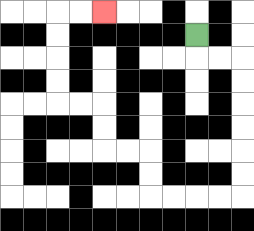{'start': '[8, 1]', 'end': '[4, 0]', 'path_directions': 'D,R,R,D,D,D,D,D,D,L,L,L,L,U,U,L,L,U,U,L,L,U,U,U,U,R,R', 'path_coordinates': '[[8, 1], [8, 2], [9, 2], [10, 2], [10, 3], [10, 4], [10, 5], [10, 6], [10, 7], [10, 8], [9, 8], [8, 8], [7, 8], [6, 8], [6, 7], [6, 6], [5, 6], [4, 6], [4, 5], [4, 4], [3, 4], [2, 4], [2, 3], [2, 2], [2, 1], [2, 0], [3, 0], [4, 0]]'}